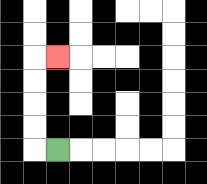{'start': '[2, 6]', 'end': '[2, 2]', 'path_directions': 'L,U,U,U,U,R', 'path_coordinates': '[[2, 6], [1, 6], [1, 5], [1, 4], [1, 3], [1, 2], [2, 2]]'}